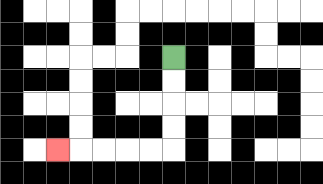{'start': '[7, 2]', 'end': '[2, 6]', 'path_directions': 'D,D,D,D,L,L,L,L,L', 'path_coordinates': '[[7, 2], [7, 3], [7, 4], [7, 5], [7, 6], [6, 6], [5, 6], [4, 6], [3, 6], [2, 6]]'}